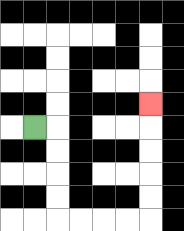{'start': '[1, 5]', 'end': '[6, 4]', 'path_directions': 'R,D,D,D,D,R,R,R,R,U,U,U,U,U', 'path_coordinates': '[[1, 5], [2, 5], [2, 6], [2, 7], [2, 8], [2, 9], [3, 9], [4, 9], [5, 9], [6, 9], [6, 8], [6, 7], [6, 6], [6, 5], [6, 4]]'}